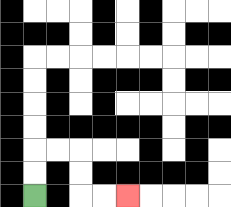{'start': '[1, 8]', 'end': '[5, 8]', 'path_directions': 'U,U,R,R,D,D,R,R', 'path_coordinates': '[[1, 8], [1, 7], [1, 6], [2, 6], [3, 6], [3, 7], [3, 8], [4, 8], [5, 8]]'}